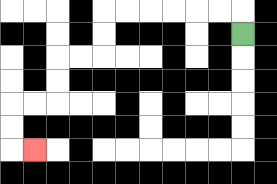{'start': '[10, 1]', 'end': '[1, 6]', 'path_directions': 'U,L,L,L,L,L,L,D,D,L,L,D,D,L,L,D,D,R', 'path_coordinates': '[[10, 1], [10, 0], [9, 0], [8, 0], [7, 0], [6, 0], [5, 0], [4, 0], [4, 1], [4, 2], [3, 2], [2, 2], [2, 3], [2, 4], [1, 4], [0, 4], [0, 5], [0, 6], [1, 6]]'}